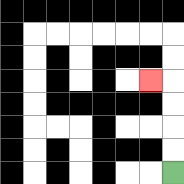{'start': '[7, 7]', 'end': '[6, 3]', 'path_directions': 'U,U,U,U,L', 'path_coordinates': '[[7, 7], [7, 6], [7, 5], [7, 4], [7, 3], [6, 3]]'}